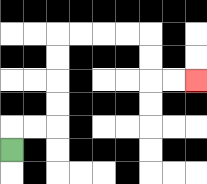{'start': '[0, 6]', 'end': '[8, 3]', 'path_directions': 'U,R,R,U,U,U,U,R,R,R,R,D,D,R,R', 'path_coordinates': '[[0, 6], [0, 5], [1, 5], [2, 5], [2, 4], [2, 3], [2, 2], [2, 1], [3, 1], [4, 1], [5, 1], [6, 1], [6, 2], [6, 3], [7, 3], [8, 3]]'}